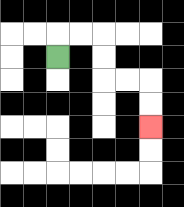{'start': '[2, 2]', 'end': '[6, 5]', 'path_directions': 'U,R,R,D,D,R,R,D,D', 'path_coordinates': '[[2, 2], [2, 1], [3, 1], [4, 1], [4, 2], [4, 3], [5, 3], [6, 3], [6, 4], [6, 5]]'}